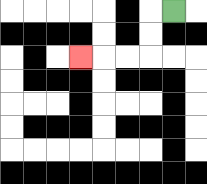{'start': '[7, 0]', 'end': '[3, 2]', 'path_directions': 'L,D,D,L,L,L', 'path_coordinates': '[[7, 0], [6, 0], [6, 1], [6, 2], [5, 2], [4, 2], [3, 2]]'}